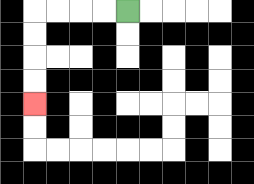{'start': '[5, 0]', 'end': '[1, 4]', 'path_directions': 'L,L,L,L,D,D,D,D', 'path_coordinates': '[[5, 0], [4, 0], [3, 0], [2, 0], [1, 0], [1, 1], [1, 2], [1, 3], [1, 4]]'}